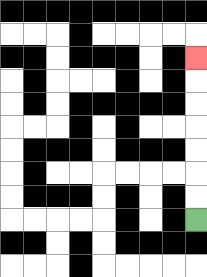{'start': '[8, 9]', 'end': '[8, 2]', 'path_directions': 'U,U,U,U,U,U,U', 'path_coordinates': '[[8, 9], [8, 8], [8, 7], [8, 6], [8, 5], [8, 4], [8, 3], [8, 2]]'}